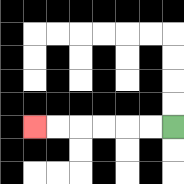{'start': '[7, 5]', 'end': '[1, 5]', 'path_directions': 'L,L,L,L,L,L', 'path_coordinates': '[[7, 5], [6, 5], [5, 5], [4, 5], [3, 5], [2, 5], [1, 5]]'}